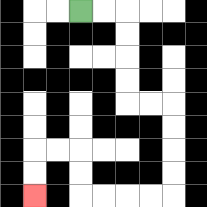{'start': '[3, 0]', 'end': '[1, 8]', 'path_directions': 'R,R,D,D,D,D,R,R,D,D,D,D,L,L,L,L,U,U,L,L,D,D', 'path_coordinates': '[[3, 0], [4, 0], [5, 0], [5, 1], [5, 2], [5, 3], [5, 4], [6, 4], [7, 4], [7, 5], [7, 6], [7, 7], [7, 8], [6, 8], [5, 8], [4, 8], [3, 8], [3, 7], [3, 6], [2, 6], [1, 6], [1, 7], [1, 8]]'}